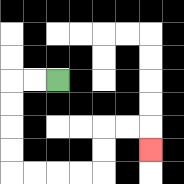{'start': '[2, 3]', 'end': '[6, 6]', 'path_directions': 'L,L,D,D,D,D,R,R,R,R,U,U,R,R,D', 'path_coordinates': '[[2, 3], [1, 3], [0, 3], [0, 4], [0, 5], [0, 6], [0, 7], [1, 7], [2, 7], [3, 7], [4, 7], [4, 6], [4, 5], [5, 5], [6, 5], [6, 6]]'}